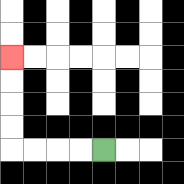{'start': '[4, 6]', 'end': '[0, 2]', 'path_directions': 'L,L,L,L,U,U,U,U', 'path_coordinates': '[[4, 6], [3, 6], [2, 6], [1, 6], [0, 6], [0, 5], [0, 4], [0, 3], [0, 2]]'}